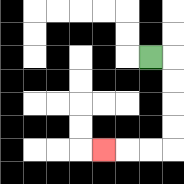{'start': '[6, 2]', 'end': '[4, 6]', 'path_directions': 'R,D,D,D,D,L,L,L', 'path_coordinates': '[[6, 2], [7, 2], [7, 3], [7, 4], [7, 5], [7, 6], [6, 6], [5, 6], [4, 6]]'}